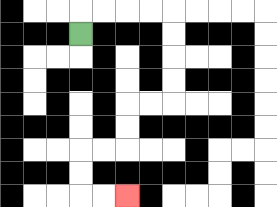{'start': '[3, 1]', 'end': '[5, 8]', 'path_directions': 'U,R,R,R,R,D,D,D,D,L,L,D,D,L,L,D,D,R,R', 'path_coordinates': '[[3, 1], [3, 0], [4, 0], [5, 0], [6, 0], [7, 0], [7, 1], [7, 2], [7, 3], [7, 4], [6, 4], [5, 4], [5, 5], [5, 6], [4, 6], [3, 6], [3, 7], [3, 8], [4, 8], [5, 8]]'}